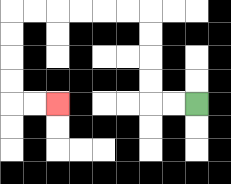{'start': '[8, 4]', 'end': '[2, 4]', 'path_directions': 'L,L,U,U,U,U,L,L,L,L,L,L,D,D,D,D,R,R', 'path_coordinates': '[[8, 4], [7, 4], [6, 4], [6, 3], [6, 2], [6, 1], [6, 0], [5, 0], [4, 0], [3, 0], [2, 0], [1, 0], [0, 0], [0, 1], [0, 2], [0, 3], [0, 4], [1, 4], [2, 4]]'}